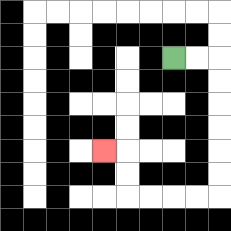{'start': '[7, 2]', 'end': '[4, 6]', 'path_directions': 'R,R,D,D,D,D,D,D,L,L,L,L,U,U,L', 'path_coordinates': '[[7, 2], [8, 2], [9, 2], [9, 3], [9, 4], [9, 5], [9, 6], [9, 7], [9, 8], [8, 8], [7, 8], [6, 8], [5, 8], [5, 7], [5, 6], [4, 6]]'}